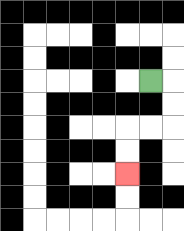{'start': '[6, 3]', 'end': '[5, 7]', 'path_directions': 'R,D,D,L,L,D,D', 'path_coordinates': '[[6, 3], [7, 3], [7, 4], [7, 5], [6, 5], [5, 5], [5, 6], [5, 7]]'}